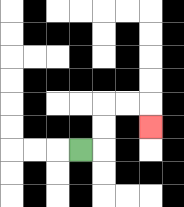{'start': '[3, 6]', 'end': '[6, 5]', 'path_directions': 'R,U,U,R,R,D', 'path_coordinates': '[[3, 6], [4, 6], [4, 5], [4, 4], [5, 4], [6, 4], [6, 5]]'}